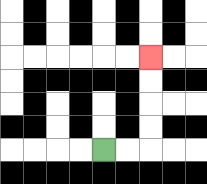{'start': '[4, 6]', 'end': '[6, 2]', 'path_directions': 'R,R,U,U,U,U', 'path_coordinates': '[[4, 6], [5, 6], [6, 6], [6, 5], [6, 4], [6, 3], [6, 2]]'}